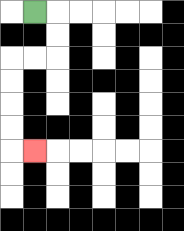{'start': '[1, 0]', 'end': '[1, 6]', 'path_directions': 'R,D,D,L,L,D,D,D,D,R', 'path_coordinates': '[[1, 0], [2, 0], [2, 1], [2, 2], [1, 2], [0, 2], [0, 3], [0, 4], [0, 5], [0, 6], [1, 6]]'}